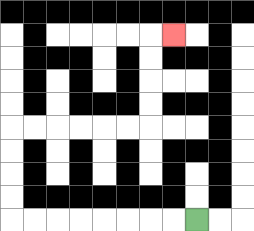{'start': '[8, 9]', 'end': '[7, 1]', 'path_directions': 'L,L,L,L,L,L,L,L,U,U,U,U,R,R,R,R,R,R,U,U,U,U,R', 'path_coordinates': '[[8, 9], [7, 9], [6, 9], [5, 9], [4, 9], [3, 9], [2, 9], [1, 9], [0, 9], [0, 8], [0, 7], [0, 6], [0, 5], [1, 5], [2, 5], [3, 5], [4, 5], [5, 5], [6, 5], [6, 4], [6, 3], [6, 2], [6, 1], [7, 1]]'}